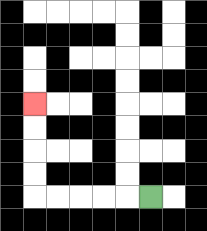{'start': '[6, 8]', 'end': '[1, 4]', 'path_directions': 'L,L,L,L,L,U,U,U,U', 'path_coordinates': '[[6, 8], [5, 8], [4, 8], [3, 8], [2, 8], [1, 8], [1, 7], [1, 6], [1, 5], [1, 4]]'}